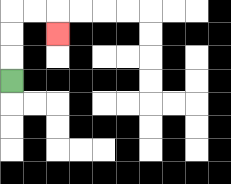{'start': '[0, 3]', 'end': '[2, 1]', 'path_directions': 'U,U,U,R,R,D', 'path_coordinates': '[[0, 3], [0, 2], [0, 1], [0, 0], [1, 0], [2, 0], [2, 1]]'}